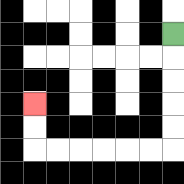{'start': '[7, 1]', 'end': '[1, 4]', 'path_directions': 'D,D,D,D,D,L,L,L,L,L,L,U,U', 'path_coordinates': '[[7, 1], [7, 2], [7, 3], [7, 4], [7, 5], [7, 6], [6, 6], [5, 6], [4, 6], [3, 6], [2, 6], [1, 6], [1, 5], [1, 4]]'}